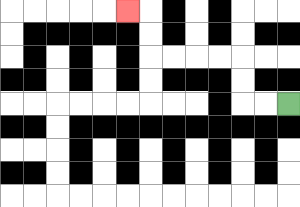{'start': '[12, 4]', 'end': '[5, 0]', 'path_directions': 'L,L,U,U,L,L,L,L,U,U,L', 'path_coordinates': '[[12, 4], [11, 4], [10, 4], [10, 3], [10, 2], [9, 2], [8, 2], [7, 2], [6, 2], [6, 1], [6, 0], [5, 0]]'}